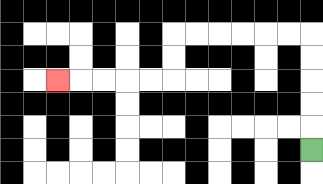{'start': '[13, 6]', 'end': '[2, 3]', 'path_directions': 'U,U,U,U,U,L,L,L,L,L,L,D,D,L,L,L,L,L', 'path_coordinates': '[[13, 6], [13, 5], [13, 4], [13, 3], [13, 2], [13, 1], [12, 1], [11, 1], [10, 1], [9, 1], [8, 1], [7, 1], [7, 2], [7, 3], [6, 3], [5, 3], [4, 3], [3, 3], [2, 3]]'}